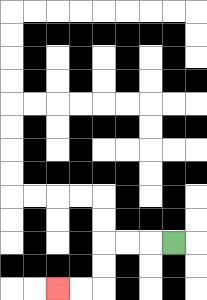{'start': '[7, 10]', 'end': '[2, 12]', 'path_directions': 'L,L,L,D,D,L,L', 'path_coordinates': '[[7, 10], [6, 10], [5, 10], [4, 10], [4, 11], [4, 12], [3, 12], [2, 12]]'}